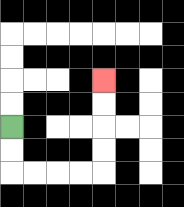{'start': '[0, 5]', 'end': '[4, 3]', 'path_directions': 'D,D,R,R,R,R,U,U,U,U', 'path_coordinates': '[[0, 5], [0, 6], [0, 7], [1, 7], [2, 7], [3, 7], [4, 7], [4, 6], [4, 5], [4, 4], [4, 3]]'}